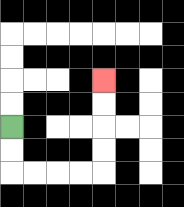{'start': '[0, 5]', 'end': '[4, 3]', 'path_directions': 'D,D,R,R,R,R,U,U,U,U', 'path_coordinates': '[[0, 5], [0, 6], [0, 7], [1, 7], [2, 7], [3, 7], [4, 7], [4, 6], [4, 5], [4, 4], [4, 3]]'}